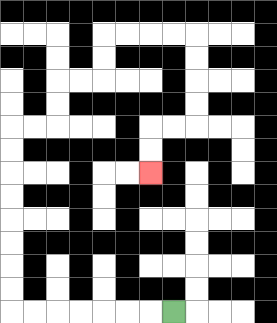{'start': '[7, 13]', 'end': '[6, 7]', 'path_directions': 'L,L,L,L,L,L,L,U,U,U,U,U,U,U,U,R,R,U,U,R,R,U,U,R,R,R,R,D,D,D,D,L,L,D,D', 'path_coordinates': '[[7, 13], [6, 13], [5, 13], [4, 13], [3, 13], [2, 13], [1, 13], [0, 13], [0, 12], [0, 11], [0, 10], [0, 9], [0, 8], [0, 7], [0, 6], [0, 5], [1, 5], [2, 5], [2, 4], [2, 3], [3, 3], [4, 3], [4, 2], [4, 1], [5, 1], [6, 1], [7, 1], [8, 1], [8, 2], [8, 3], [8, 4], [8, 5], [7, 5], [6, 5], [6, 6], [6, 7]]'}